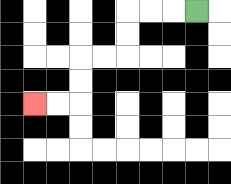{'start': '[8, 0]', 'end': '[1, 4]', 'path_directions': 'L,L,L,D,D,L,L,D,D,L,L', 'path_coordinates': '[[8, 0], [7, 0], [6, 0], [5, 0], [5, 1], [5, 2], [4, 2], [3, 2], [3, 3], [3, 4], [2, 4], [1, 4]]'}